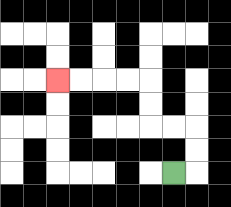{'start': '[7, 7]', 'end': '[2, 3]', 'path_directions': 'R,U,U,L,L,U,U,L,L,L,L', 'path_coordinates': '[[7, 7], [8, 7], [8, 6], [8, 5], [7, 5], [6, 5], [6, 4], [6, 3], [5, 3], [4, 3], [3, 3], [2, 3]]'}